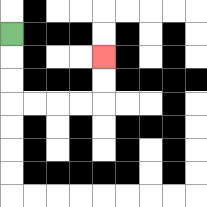{'start': '[0, 1]', 'end': '[4, 2]', 'path_directions': 'D,D,D,R,R,R,R,U,U', 'path_coordinates': '[[0, 1], [0, 2], [0, 3], [0, 4], [1, 4], [2, 4], [3, 4], [4, 4], [4, 3], [4, 2]]'}